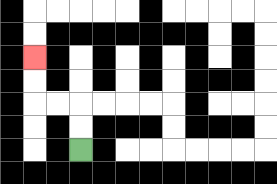{'start': '[3, 6]', 'end': '[1, 2]', 'path_directions': 'U,U,L,L,U,U', 'path_coordinates': '[[3, 6], [3, 5], [3, 4], [2, 4], [1, 4], [1, 3], [1, 2]]'}